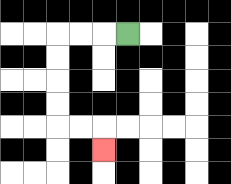{'start': '[5, 1]', 'end': '[4, 6]', 'path_directions': 'L,L,L,D,D,D,D,R,R,D', 'path_coordinates': '[[5, 1], [4, 1], [3, 1], [2, 1], [2, 2], [2, 3], [2, 4], [2, 5], [3, 5], [4, 5], [4, 6]]'}